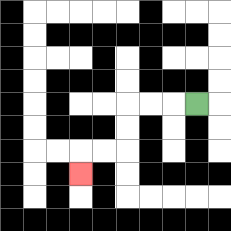{'start': '[8, 4]', 'end': '[3, 7]', 'path_directions': 'L,L,L,D,D,L,L,D', 'path_coordinates': '[[8, 4], [7, 4], [6, 4], [5, 4], [5, 5], [5, 6], [4, 6], [3, 6], [3, 7]]'}